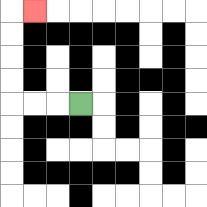{'start': '[3, 4]', 'end': '[1, 0]', 'path_directions': 'L,L,L,U,U,U,U,R', 'path_coordinates': '[[3, 4], [2, 4], [1, 4], [0, 4], [0, 3], [0, 2], [0, 1], [0, 0], [1, 0]]'}